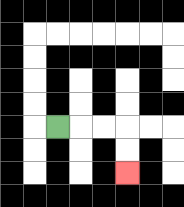{'start': '[2, 5]', 'end': '[5, 7]', 'path_directions': 'R,R,R,D,D', 'path_coordinates': '[[2, 5], [3, 5], [4, 5], [5, 5], [5, 6], [5, 7]]'}